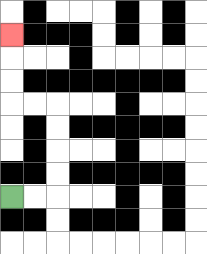{'start': '[0, 8]', 'end': '[0, 1]', 'path_directions': 'R,R,U,U,U,U,L,L,U,U,U', 'path_coordinates': '[[0, 8], [1, 8], [2, 8], [2, 7], [2, 6], [2, 5], [2, 4], [1, 4], [0, 4], [0, 3], [0, 2], [0, 1]]'}